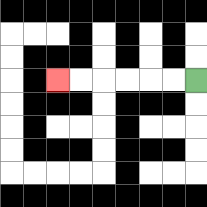{'start': '[8, 3]', 'end': '[2, 3]', 'path_directions': 'L,L,L,L,L,L', 'path_coordinates': '[[8, 3], [7, 3], [6, 3], [5, 3], [4, 3], [3, 3], [2, 3]]'}